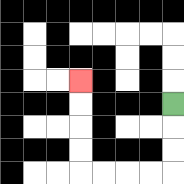{'start': '[7, 4]', 'end': '[3, 3]', 'path_directions': 'D,D,D,L,L,L,L,U,U,U,U', 'path_coordinates': '[[7, 4], [7, 5], [7, 6], [7, 7], [6, 7], [5, 7], [4, 7], [3, 7], [3, 6], [3, 5], [3, 4], [3, 3]]'}